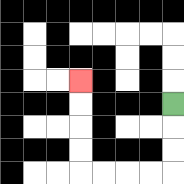{'start': '[7, 4]', 'end': '[3, 3]', 'path_directions': 'D,D,D,L,L,L,L,U,U,U,U', 'path_coordinates': '[[7, 4], [7, 5], [7, 6], [7, 7], [6, 7], [5, 7], [4, 7], [3, 7], [3, 6], [3, 5], [3, 4], [3, 3]]'}